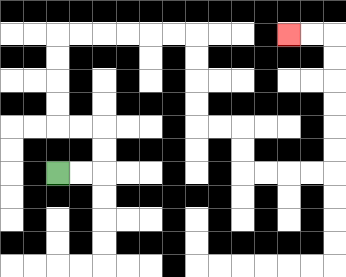{'start': '[2, 7]', 'end': '[12, 1]', 'path_directions': 'R,R,U,U,L,L,U,U,U,U,R,R,R,R,R,R,D,D,D,D,R,R,D,D,R,R,R,R,U,U,U,U,U,U,L,L', 'path_coordinates': '[[2, 7], [3, 7], [4, 7], [4, 6], [4, 5], [3, 5], [2, 5], [2, 4], [2, 3], [2, 2], [2, 1], [3, 1], [4, 1], [5, 1], [6, 1], [7, 1], [8, 1], [8, 2], [8, 3], [8, 4], [8, 5], [9, 5], [10, 5], [10, 6], [10, 7], [11, 7], [12, 7], [13, 7], [14, 7], [14, 6], [14, 5], [14, 4], [14, 3], [14, 2], [14, 1], [13, 1], [12, 1]]'}